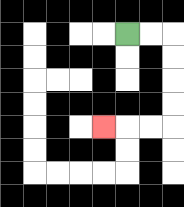{'start': '[5, 1]', 'end': '[4, 5]', 'path_directions': 'R,R,D,D,D,D,L,L,L', 'path_coordinates': '[[5, 1], [6, 1], [7, 1], [7, 2], [7, 3], [7, 4], [7, 5], [6, 5], [5, 5], [4, 5]]'}